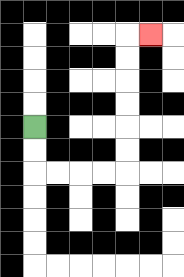{'start': '[1, 5]', 'end': '[6, 1]', 'path_directions': 'D,D,R,R,R,R,U,U,U,U,U,U,R', 'path_coordinates': '[[1, 5], [1, 6], [1, 7], [2, 7], [3, 7], [4, 7], [5, 7], [5, 6], [5, 5], [5, 4], [5, 3], [5, 2], [5, 1], [6, 1]]'}